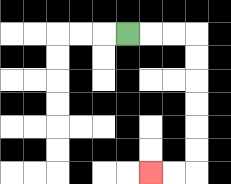{'start': '[5, 1]', 'end': '[6, 7]', 'path_directions': 'R,R,R,D,D,D,D,D,D,L,L', 'path_coordinates': '[[5, 1], [6, 1], [7, 1], [8, 1], [8, 2], [8, 3], [8, 4], [8, 5], [8, 6], [8, 7], [7, 7], [6, 7]]'}